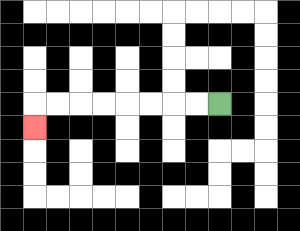{'start': '[9, 4]', 'end': '[1, 5]', 'path_directions': 'L,L,L,L,L,L,L,L,D', 'path_coordinates': '[[9, 4], [8, 4], [7, 4], [6, 4], [5, 4], [4, 4], [3, 4], [2, 4], [1, 4], [1, 5]]'}